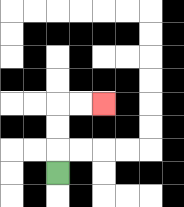{'start': '[2, 7]', 'end': '[4, 4]', 'path_directions': 'U,U,U,R,R', 'path_coordinates': '[[2, 7], [2, 6], [2, 5], [2, 4], [3, 4], [4, 4]]'}